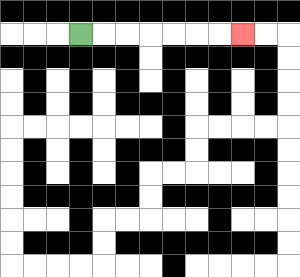{'start': '[3, 1]', 'end': '[10, 1]', 'path_directions': 'R,R,R,R,R,R,R', 'path_coordinates': '[[3, 1], [4, 1], [5, 1], [6, 1], [7, 1], [8, 1], [9, 1], [10, 1]]'}